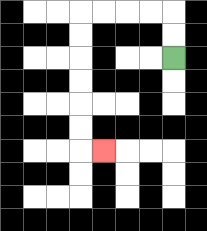{'start': '[7, 2]', 'end': '[4, 6]', 'path_directions': 'U,U,L,L,L,L,D,D,D,D,D,D,R', 'path_coordinates': '[[7, 2], [7, 1], [7, 0], [6, 0], [5, 0], [4, 0], [3, 0], [3, 1], [3, 2], [3, 3], [3, 4], [3, 5], [3, 6], [4, 6]]'}